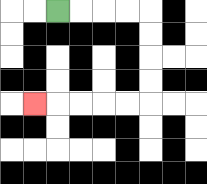{'start': '[2, 0]', 'end': '[1, 4]', 'path_directions': 'R,R,R,R,D,D,D,D,L,L,L,L,L', 'path_coordinates': '[[2, 0], [3, 0], [4, 0], [5, 0], [6, 0], [6, 1], [6, 2], [6, 3], [6, 4], [5, 4], [4, 4], [3, 4], [2, 4], [1, 4]]'}